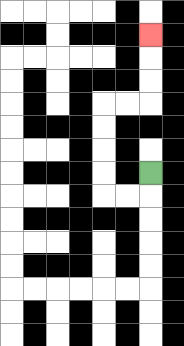{'start': '[6, 7]', 'end': '[6, 1]', 'path_directions': 'D,L,L,U,U,U,U,R,R,U,U,U', 'path_coordinates': '[[6, 7], [6, 8], [5, 8], [4, 8], [4, 7], [4, 6], [4, 5], [4, 4], [5, 4], [6, 4], [6, 3], [6, 2], [6, 1]]'}